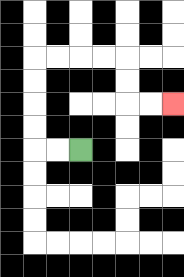{'start': '[3, 6]', 'end': '[7, 4]', 'path_directions': 'L,L,U,U,U,U,R,R,R,R,D,D,R,R', 'path_coordinates': '[[3, 6], [2, 6], [1, 6], [1, 5], [1, 4], [1, 3], [1, 2], [2, 2], [3, 2], [4, 2], [5, 2], [5, 3], [5, 4], [6, 4], [7, 4]]'}